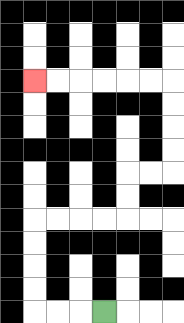{'start': '[4, 13]', 'end': '[1, 3]', 'path_directions': 'L,L,L,U,U,U,U,R,R,R,R,U,U,R,R,U,U,U,U,L,L,L,L,L,L', 'path_coordinates': '[[4, 13], [3, 13], [2, 13], [1, 13], [1, 12], [1, 11], [1, 10], [1, 9], [2, 9], [3, 9], [4, 9], [5, 9], [5, 8], [5, 7], [6, 7], [7, 7], [7, 6], [7, 5], [7, 4], [7, 3], [6, 3], [5, 3], [4, 3], [3, 3], [2, 3], [1, 3]]'}